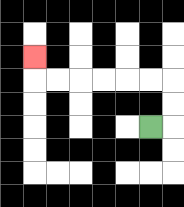{'start': '[6, 5]', 'end': '[1, 2]', 'path_directions': 'R,U,U,L,L,L,L,L,L,U', 'path_coordinates': '[[6, 5], [7, 5], [7, 4], [7, 3], [6, 3], [5, 3], [4, 3], [3, 3], [2, 3], [1, 3], [1, 2]]'}